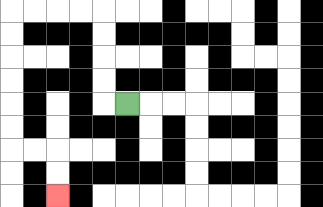{'start': '[5, 4]', 'end': '[2, 8]', 'path_directions': 'L,U,U,U,U,L,L,L,L,D,D,D,D,D,D,R,R,D,D', 'path_coordinates': '[[5, 4], [4, 4], [4, 3], [4, 2], [4, 1], [4, 0], [3, 0], [2, 0], [1, 0], [0, 0], [0, 1], [0, 2], [0, 3], [0, 4], [0, 5], [0, 6], [1, 6], [2, 6], [2, 7], [2, 8]]'}